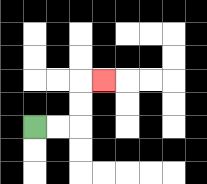{'start': '[1, 5]', 'end': '[4, 3]', 'path_directions': 'R,R,U,U,R', 'path_coordinates': '[[1, 5], [2, 5], [3, 5], [3, 4], [3, 3], [4, 3]]'}